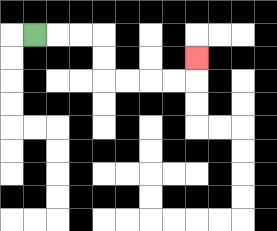{'start': '[1, 1]', 'end': '[8, 2]', 'path_directions': 'R,R,R,D,D,R,R,R,R,U', 'path_coordinates': '[[1, 1], [2, 1], [3, 1], [4, 1], [4, 2], [4, 3], [5, 3], [6, 3], [7, 3], [8, 3], [8, 2]]'}